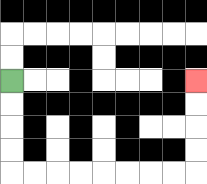{'start': '[0, 3]', 'end': '[8, 3]', 'path_directions': 'D,D,D,D,R,R,R,R,R,R,R,R,U,U,U,U', 'path_coordinates': '[[0, 3], [0, 4], [0, 5], [0, 6], [0, 7], [1, 7], [2, 7], [3, 7], [4, 7], [5, 7], [6, 7], [7, 7], [8, 7], [8, 6], [8, 5], [8, 4], [8, 3]]'}